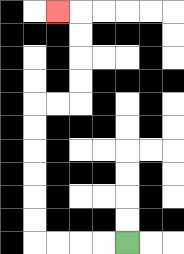{'start': '[5, 10]', 'end': '[2, 0]', 'path_directions': 'L,L,L,L,U,U,U,U,U,U,R,R,U,U,U,U,L', 'path_coordinates': '[[5, 10], [4, 10], [3, 10], [2, 10], [1, 10], [1, 9], [1, 8], [1, 7], [1, 6], [1, 5], [1, 4], [2, 4], [3, 4], [3, 3], [3, 2], [3, 1], [3, 0], [2, 0]]'}